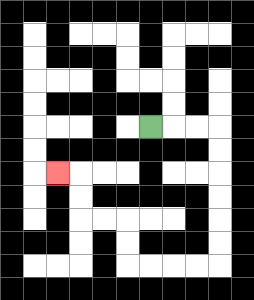{'start': '[6, 5]', 'end': '[2, 7]', 'path_directions': 'R,R,R,D,D,D,D,D,D,L,L,L,L,U,U,L,L,U,U,L', 'path_coordinates': '[[6, 5], [7, 5], [8, 5], [9, 5], [9, 6], [9, 7], [9, 8], [9, 9], [9, 10], [9, 11], [8, 11], [7, 11], [6, 11], [5, 11], [5, 10], [5, 9], [4, 9], [3, 9], [3, 8], [3, 7], [2, 7]]'}